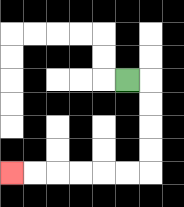{'start': '[5, 3]', 'end': '[0, 7]', 'path_directions': 'R,D,D,D,D,L,L,L,L,L,L', 'path_coordinates': '[[5, 3], [6, 3], [6, 4], [6, 5], [6, 6], [6, 7], [5, 7], [4, 7], [3, 7], [2, 7], [1, 7], [0, 7]]'}